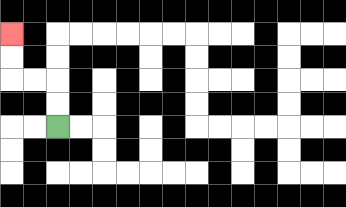{'start': '[2, 5]', 'end': '[0, 1]', 'path_directions': 'U,U,L,L,U,U', 'path_coordinates': '[[2, 5], [2, 4], [2, 3], [1, 3], [0, 3], [0, 2], [0, 1]]'}